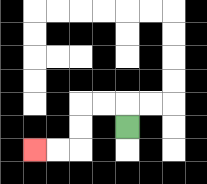{'start': '[5, 5]', 'end': '[1, 6]', 'path_directions': 'U,L,L,D,D,L,L', 'path_coordinates': '[[5, 5], [5, 4], [4, 4], [3, 4], [3, 5], [3, 6], [2, 6], [1, 6]]'}